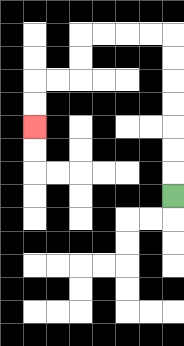{'start': '[7, 8]', 'end': '[1, 5]', 'path_directions': 'U,U,U,U,U,U,U,L,L,L,L,D,D,L,L,D,D', 'path_coordinates': '[[7, 8], [7, 7], [7, 6], [7, 5], [7, 4], [7, 3], [7, 2], [7, 1], [6, 1], [5, 1], [4, 1], [3, 1], [3, 2], [3, 3], [2, 3], [1, 3], [1, 4], [1, 5]]'}